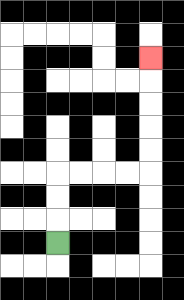{'start': '[2, 10]', 'end': '[6, 2]', 'path_directions': 'U,U,U,R,R,R,R,U,U,U,U,U', 'path_coordinates': '[[2, 10], [2, 9], [2, 8], [2, 7], [3, 7], [4, 7], [5, 7], [6, 7], [6, 6], [6, 5], [6, 4], [6, 3], [6, 2]]'}